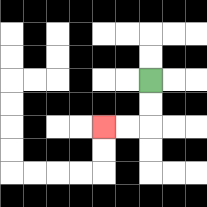{'start': '[6, 3]', 'end': '[4, 5]', 'path_directions': 'D,D,L,L', 'path_coordinates': '[[6, 3], [6, 4], [6, 5], [5, 5], [4, 5]]'}